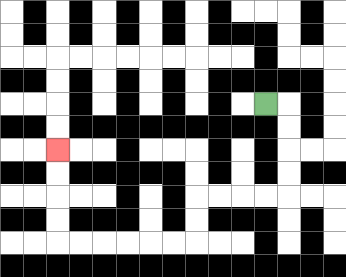{'start': '[11, 4]', 'end': '[2, 6]', 'path_directions': 'R,D,D,D,D,L,L,L,L,D,D,L,L,L,L,L,L,U,U,U,U', 'path_coordinates': '[[11, 4], [12, 4], [12, 5], [12, 6], [12, 7], [12, 8], [11, 8], [10, 8], [9, 8], [8, 8], [8, 9], [8, 10], [7, 10], [6, 10], [5, 10], [4, 10], [3, 10], [2, 10], [2, 9], [2, 8], [2, 7], [2, 6]]'}